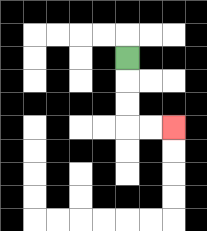{'start': '[5, 2]', 'end': '[7, 5]', 'path_directions': 'D,D,D,R,R', 'path_coordinates': '[[5, 2], [5, 3], [5, 4], [5, 5], [6, 5], [7, 5]]'}